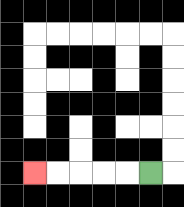{'start': '[6, 7]', 'end': '[1, 7]', 'path_directions': 'L,L,L,L,L', 'path_coordinates': '[[6, 7], [5, 7], [4, 7], [3, 7], [2, 7], [1, 7]]'}